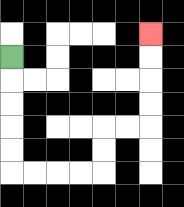{'start': '[0, 2]', 'end': '[6, 1]', 'path_directions': 'D,D,D,D,D,R,R,R,R,U,U,R,R,U,U,U,U', 'path_coordinates': '[[0, 2], [0, 3], [0, 4], [0, 5], [0, 6], [0, 7], [1, 7], [2, 7], [3, 7], [4, 7], [4, 6], [4, 5], [5, 5], [6, 5], [6, 4], [6, 3], [6, 2], [6, 1]]'}